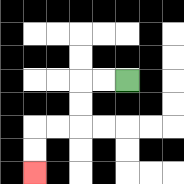{'start': '[5, 3]', 'end': '[1, 7]', 'path_directions': 'L,L,D,D,L,L,D,D', 'path_coordinates': '[[5, 3], [4, 3], [3, 3], [3, 4], [3, 5], [2, 5], [1, 5], [1, 6], [1, 7]]'}